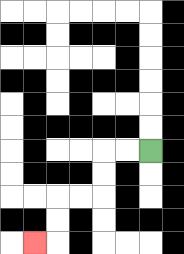{'start': '[6, 6]', 'end': '[1, 10]', 'path_directions': 'L,L,D,D,L,L,D,D,L', 'path_coordinates': '[[6, 6], [5, 6], [4, 6], [4, 7], [4, 8], [3, 8], [2, 8], [2, 9], [2, 10], [1, 10]]'}